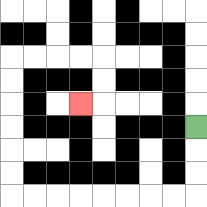{'start': '[8, 5]', 'end': '[3, 4]', 'path_directions': 'D,D,D,L,L,L,L,L,L,L,L,U,U,U,U,U,U,R,R,R,R,D,D,L', 'path_coordinates': '[[8, 5], [8, 6], [8, 7], [8, 8], [7, 8], [6, 8], [5, 8], [4, 8], [3, 8], [2, 8], [1, 8], [0, 8], [0, 7], [0, 6], [0, 5], [0, 4], [0, 3], [0, 2], [1, 2], [2, 2], [3, 2], [4, 2], [4, 3], [4, 4], [3, 4]]'}